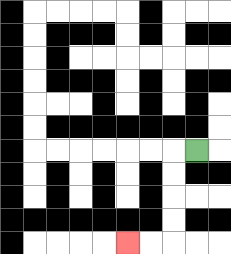{'start': '[8, 6]', 'end': '[5, 10]', 'path_directions': 'L,D,D,D,D,L,L', 'path_coordinates': '[[8, 6], [7, 6], [7, 7], [7, 8], [7, 9], [7, 10], [6, 10], [5, 10]]'}